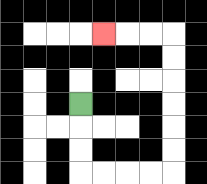{'start': '[3, 4]', 'end': '[4, 1]', 'path_directions': 'D,D,D,R,R,R,R,U,U,U,U,U,U,L,L,L', 'path_coordinates': '[[3, 4], [3, 5], [3, 6], [3, 7], [4, 7], [5, 7], [6, 7], [7, 7], [7, 6], [7, 5], [7, 4], [7, 3], [7, 2], [7, 1], [6, 1], [5, 1], [4, 1]]'}